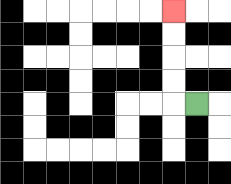{'start': '[8, 4]', 'end': '[7, 0]', 'path_directions': 'L,U,U,U,U', 'path_coordinates': '[[8, 4], [7, 4], [7, 3], [7, 2], [7, 1], [7, 0]]'}